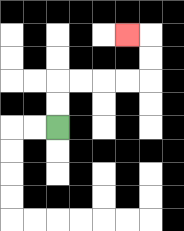{'start': '[2, 5]', 'end': '[5, 1]', 'path_directions': 'U,U,R,R,R,R,U,U,L', 'path_coordinates': '[[2, 5], [2, 4], [2, 3], [3, 3], [4, 3], [5, 3], [6, 3], [6, 2], [6, 1], [5, 1]]'}